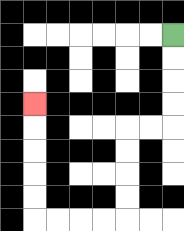{'start': '[7, 1]', 'end': '[1, 4]', 'path_directions': 'D,D,D,D,L,L,D,D,D,D,L,L,L,L,U,U,U,U,U', 'path_coordinates': '[[7, 1], [7, 2], [7, 3], [7, 4], [7, 5], [6, 5], [5, 5], [5, 6], [5, 7], [5, 8], [5, 9], [4, 9], [3, 9], [2, 9], [1, 9], [1, 8], [1, 7], [1, 6], [1, 5], [1, 4]]'}